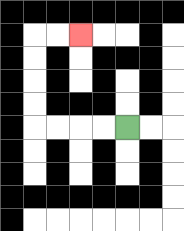{'start': '[5, 5]', 'end': '[3, 1]', 'path_directions': 'L,L,L,L,U,U,U,U,R,R', 'path_coordinates': '[[5, 5], [4, 5], [3, 5], [2, 5], [1, 5], [1, 4], [1, 3], [1, 2], [1, 1], [2, 1], [3, 1]]'}